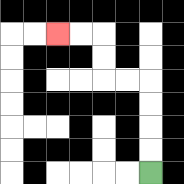{'start': '[6, 7]', 'end': '[2, 1]', 'path_directions': 'U,U,U,U,L,L,U,U,L,L', 'path_coordinates': '[[6, 7], [6, 6], [6, 5], [6, 4], [6, 3], [5, 3], [4, 3], [4, 2], [4, 1], [3, 1], [2, 1]]'}